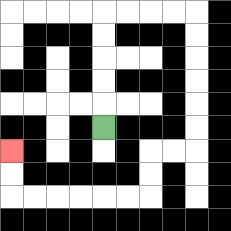{'start': '[4, 5]', 'end': '[0, 6]', 'path_directions': 'U,U,U,U,U,R,R,R,R,D,D,D,D,D,D,L,L,D,D,L,L,L,L,L,L,U,U', 'path_coordinates': '[[4, 5], [4, 4], [4, 3], [4, 2], [4, 1], [4, 0], [5, 0], [6, 0], [7, 0], [8, 0], [8, 1], [8, 2], [8, 3], [8, 4], [8, 5], [8, 6], [7, 6], [6, 6], [6, 7], [6, 8], [5, 8], [4, 8], [3, 8], [2, 8], [1, 8], [0, 8], [0, 7], [0, 6]]'}